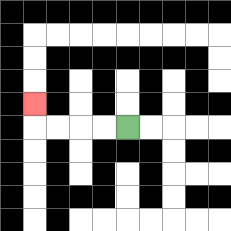{'start': '[5, 5]', 'end': '[1, 4]', 'path_directions': 'L,L,L,L,U', 'path_coordinates': '[[5, 5], [4, 5], [3, 5], [2, 5], [1, 5], [1, 4]]'}